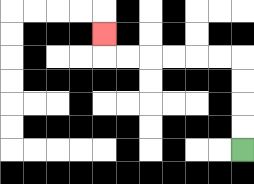{'start': '[10, 6]', 'end': '[4, 1]', 'path_directions': 'U,U,U,U,L,L,L,L,L,L,U', 'path_coordinates': '[[10, 6], [10, 5], [10, 4], [10, 3], [10, 2], [9, 2], [8, 2], [7, 2], [6, 2], [5, 2], [4, 2], [4, 1]]'}